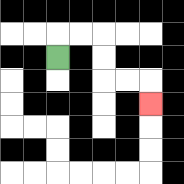{'start': '[2, 2]', 'end': '[6, 4]', 'path_directions': 'U,R,R,D,D,R,R,D', 'path_coordinates': '[[2, 2], [2, 1], [3, 1], [4, 1], [4, 2], [4, 3], [5, 3], [6, 3], [6, 4]]'}